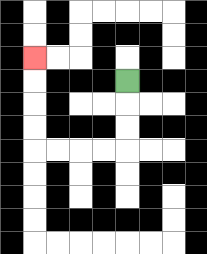{'start': '[5, 3]', 'end': '[1, 2]', 'path_directions': 'D,D,D,L,L,L,L,U,U,U,U', 'path_coordinates': '[[5, 3], [5, 4], [5, 5], [5, 6], [4, 6], [3, 6], [2, 6], [1, 6], [1, 5], [1, 4], [1, 3], [1, 2]]'}